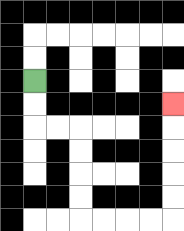{'start': '[1, 3]', 'end': '[7, 4]', 'path_directions': 'D,D,R,R,D,D,D,D,R,R,R,R,U,U,U,U,U', 'path_coordinates': '[[1, 3], [1, 4], [1, 5], [2, 5], [3, 5], [3, 6], [3, 7], [3, 8], [3, 9], [4, 9], [5, 9], [6, 9], [7, 9], [7, 8], [7, 7], [7, 6], [7, 5], [7, 4]]'}